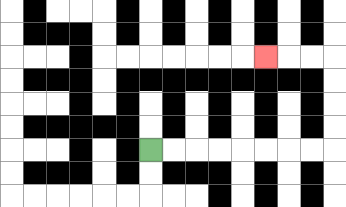{'start': '[6, 6]', 'end': '[11, 2]', 'path_directions': 'R,R,R,R,R,R,R,R,U,U,U,U,L,L,L', 'path_coordinates': '[[6, 6], [7, 6], [8, 6], [9, 6], [10, 6], [11, 6], [12, 6], [13, 6], [14, 6], [14, 5], [14, 4], [14, 3], [14, 2], [13, 2], [12, 2], [11, 2]]'}